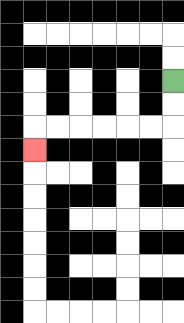{'start': '[7, 3]', 'end': '[1, 6]', 'path_directions': 'D,D,L,L,L,L,L,L,D', 'path_coordinates': '[[7, 3], [7, 4], [7, 5], [6, 5], [5, 5], [4, 5], [3, 5], [2, 5], [1, 5], [1, 6]]'}